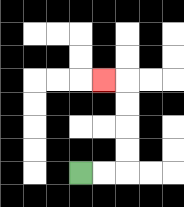{'start': '[3, 7]', 'end': '[4, 3]', 'path_directions': 'R,R,U,U,U,U,L', 'path_coordinates': '[[3, 7], [4, 7], [5, 7], [5, 6], [5, 5], [5, 4], [5, 3], [4, 3]]'}